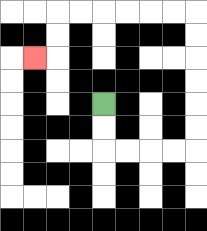{'start': '[4, 4]', 'end': '[1, 2]', 'path_directions': 'D,D,R,R,R,R,U,U,U,U,U,U,L,L,L,L,L,L,D,D,L', 'path_coordinates': '[[4, 4], [4, 5], [4, 6], [5, 6], [6, 6], [7, 6], [8, 6], [8, 5], [8, 4], [8, 3], [8, 2], [8, 1], [8, 0], [7, 0], [6, 0], [5, 0], [4, 0], [3, 0], [2, 0], [2, 1], [2, 2], [1, 2]]'}